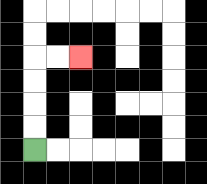{'start': '[1, 6]', 'end': '[3, 2]', 'path_directions': 'U,U,U,U,R,R', 'path_coordinates': '[[1, 6], [1, 5], [1, 4], [1, 3], [1, 2], [2, 2], [3, 2]]'}